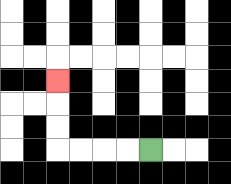{'start': '[6, 6]', 'end': '[2, 3]', 'path_directions': 'L,L,L,L,U,U,U', 'path_coordinates': '[[6, 6], [5, 6], [4, 6], [3, 6], [2, 6], [2, 5], [2, 4], [2, 3]]'}